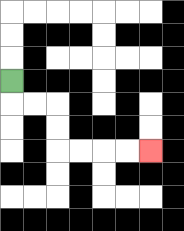{'start': '[0, 3]', 'end': '[6, 6]', 'path_directions': 'D,R,R,D,D,R,R,R,R', 'path_coordinates': '[[0, 3], [0, 4], [1, 4], [2, 4], [2, 5], [2, 6], [3, 6], [4, 6], [5, 6], [6, 6]]'}